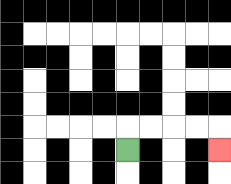{'start': '[5, 6]', 'end': '[9, 6]', 'path_directions': 'U,R,R,R,R,D', 'path_coordinates': '[[5, 6], [5, 5], [6, 5], [7, 5], [8, 5], [9, 5], [9, 6]]'}